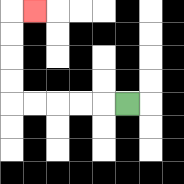{'start': '[5, 4]', 'end': '[1, 0]', 'path_directions': 'L,L,L,L,L,U,U,U,U,R', 'path_coordinates': '[[5, 4], [4, 4], [3, 4], [2, 4], [1, 4], [0, 4], [0, 3], [0, 2], [0, 1], [0, 0], [1, 0]]'}